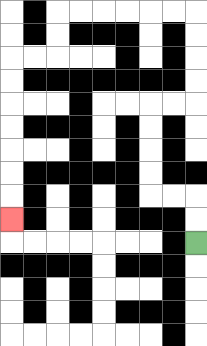{'start': '[8, 10]', 'end': '[0, 9]', 'path_directions': 'U,U,L,L,U,U,U,U,R,R,U,U,U,U,L,L,L,L,L,L,D,D,L,L,D,D,D,D,D,D,D', 'path_coordinates': '[[8, 10], [8, 9], [8, 8], [7, 8], [6, 8], [6, 7], [6, 6], [6, 5], [6, 4], [7, 4], [8, 4], [8, 3], [8, 2], [8, 1], [8, 0], [7, 0], [6, 0], [5, 0], [4, 0], [3, 0], [2, 0], [2, 1], [2, 2], [1, 2], [0, 2], [0, 3], [0, 4], [0, 5], [0, 6], [0, 7], [0, 8], [0, 9]]'}